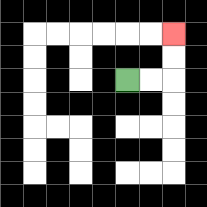{'start': '[5, 3]', 'end': '[7, 1]', 'path_directions': 'R,R,U,U', 'path_coordinates': '[[5, 3], [6, 3], [7, 3], [7, 2], [7, 1]]'}